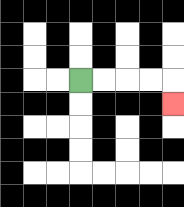{'start': '[3, 3]', 'end': '[7, 4]', 'path_directions': 'R,R,R,R,D', 'path_coordinates': '[[3, 3], [4, 3], [5, 3], [6, 3], [7, 3], [7, 4]]'}